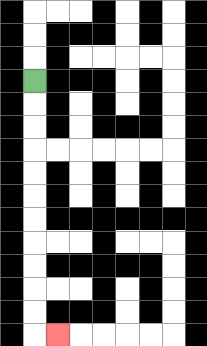{'start': '[1, 3]', 'end': '[2, 14]', 'path_directions': 'D,D,D,D,D,D,D,D,D,D,D,R', 'path_coordinates': '[[1, 3], [1, 4], [1, 5], [1, 6], [1, 7], [1, 8], [1, 9], [1, 10], [1, 11], [1, 12], [1, 13], [1, 14], [2, 14]]'}